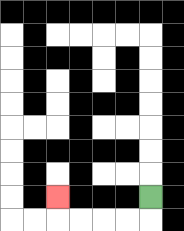{'start': '[6, 8]', 'end': '[2, 8]', 'path_directions': 'D,L,L,L,L,U', 'path_coordinates': '[[6, 8], [6, 9], [5, 9], [4, 9], [3, 9], [2, 9], [2, 8]]'}